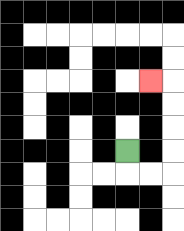{'start': '[5, 6]', 'end': '[6, 3]', 'path_directions': 'D,R,R,U,U,U,U,L', 'path_coordinates': '[[5, 6], [5, 7], [6, 7], [7, 7], [7, 6], [7, 5], [7, 4], [7, 3], [6, 3]]'}